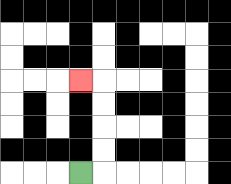{'start': '[3, 7]', 'end': '[3, 3]', 'path_directions': 'R,U,U,U,U,L', 'path_coordinates': '[[3, 7], [4, 7], [4, 6], [4, 5], [4, 4], [4, 3], [3, 3]]'}